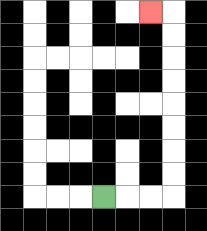{'start': '[4, 8]', 'end': '[6, 0]', 'path_directions': 'R,R,R,U,U,U,U,U,U,U,U,L', 'path_coordinates': '[[4, 8], [5, 8], [6, 8], [7, 8], [7, 7], [7, 6], [7, 5], [7, 4], [7, 3], [7, 2], [7, 1], [7, 0], [6, 0]]'}